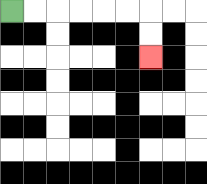{'start': '[0, 0]', 'end': '[6, 2]', 'path_directions': 'R,R,R,R,R,R,D,D', 'path_coordinates': '[[0, 0], [1, 0], [2, 0], [3, 0], [4, 0], [5, 0], [6, 0], [6, 1], [6, 2]]'}